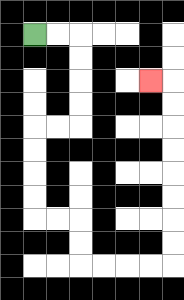{'start': '[1, 1]', 'end': '[6, 3]', 'path_directions': 'R,R,D,D,D,D,L,L,D,D,D,D,R,R,D,D,R,R,R,R,U,U,U,U,U,U,U,U,L', 'path_coordinates': '[[1, 1], [2, 1], [3, 1], [3, 2], [3, 3], [3, 4], [3, 5], [2, 5], [1, 5], [1, 6], [1, 7], [1, 8], [1, 9], [2, 9], [3, 9], [3, 10], [3, 11], [4, 11], [5, 11], [6, 11], [7, 11], [7, 10], [7, 9], [7, 8], [7, 7], [7, 6], [7, 5], [7, 4], [7, 3], [6, 3]]'}